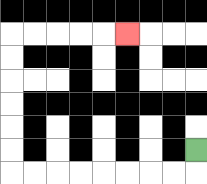{'start': '[8, 6]', 'end': '[5, 1]', 'path_directions': 'D,L,L,L,L,L,L,L,L,U,U,U,U,U,U,R,R,R,R,R', 'path_coordinates': '[[8, 6], [8, 7], [7, 7], [6, 7], [5, 7], [4, 7], [3, 7], [2, 7], [1, 7], [0, 7], [0, 6], [0, 5], [0, 4], [0, 3], [0, 2], [0, 1], [1, 1], [2, 1], [3, 1], [4, 1], [5, 1]]'}